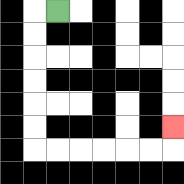{'start': '[2, 0]', 'end': '[7, 5]', 'path_directions': 'L,D,D,D,D,D,D,R,R,R,R,R,R,U', 'path_coordinates': '[[2, 0], [1, 0], [1, 1], [1, 2], [1, 3], [1, 4], [1, 5], [1, 6], [2, 6], [3, 6], [4, 6], [5, 6], [6, 6], [7, 6], [7, 5]]'}